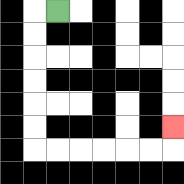{'start': '[2, 0]', 'end': '[7, 5]', 'path_directions': 'L,D,D,D,D,D,D,R,R,R,R,R,R,U', 'path_coordinates': '[[2, 0], [1, 0], [1, 1], [1, 2], [1, 3], [1, 4], [1, 5], [1, 6], [2, 6], [3, 6], [4, 6], [5, 6], [6, 6], [7, 6], [7, 5]]'}